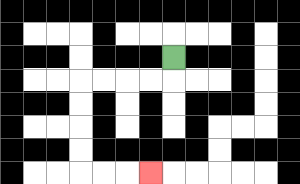{'start': '[7, 2]', 'end': '[6, 7]', 'path_directions': 'D,L,L,L,L,D,D,D,D,R,R,R', 'path_coordinates': '[[7, 2], [7, 3], [6, 3], [5, 3], [4, 3], [3, 3], [3, 4], [3, 5], [3, 6], [3, 7], [4, 7], [5, 7], [6, 7]]'}